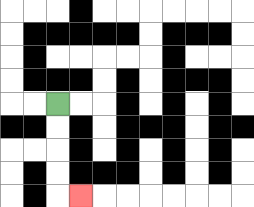{'start': '[2, 4]', 'end': '[3, 8]', 'path_directions': 'D,D,D,D,R', 'path_coordinates': '[[2, 4], [2, 5], [2, 6], [2, 7], [2, 8], [3, 8]]'}